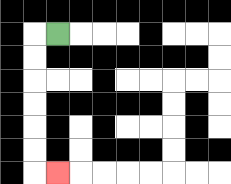{'start': '[2, 1]', 'end': '[2, 7]', 'path_directions': 'L,D,D,D,D,D,D,R', 'path_coordinates': '[[2, 1], [1, 1], [1, 2], [1, 3], [1, 4], [1, 5], [1, 6], [1, 7], [2, 7]]'}